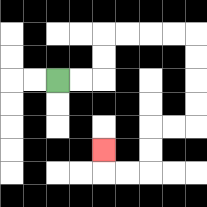{'start': '[2, 3]', 'end': '[4, 6]', 'path_directions': 'R,R,U,U,R,R,R,R,D,D,D,D,L,L,D,D,L,L,U', 'path_coordinates': '[[2, 3], [3, 3], [4, 3], [4, 2], [4, 1], [5, 1], [6, 1], [7, 1], [8, 1], [8, 2], [8, 3], [8, 4], [8, 5], [7, 5], [6, 5], [6, 6], [6, 7], [5, 7], [4, 7], [4, 6]]'}